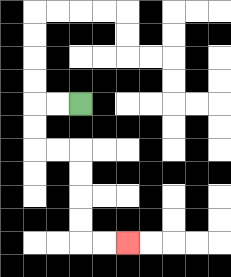{'start': '[3, 4]', 'end': '[5, 10]', 'path_directions': 'L,L,D,D,R,R,D,D,D,D,R,R', 'path_coordinates': '[[3, 4], [2, 4], [1, 4], [1, 5], [1, 6], [2, 6], [3, 6], [3, 7], [3, 8], [3, 9], [3, 10], [4, 10], [5, 10]]'}